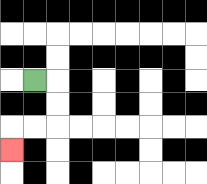{'start': '[1, 3]', 'end': '[0, 6]', 'path_directions': 'R,D,D,L,L,D', 'path_coordinates': '[[1, 3], [2, 3], [2, 4], [2, 5], [1, 5], [0, 5], [0, 6]]'}